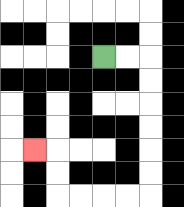{'start': '[4, 2]', 'end': '[1, 6]', 'path_directions': 'R,R,D,D,D,D,D,D,L,L,L,L,U,U,L', 'path_coordinates': '[[4, 2], [5, 2], [6, 2], [6, 3], [6, 4], [6, 5], [6, 6], [6, 7], [6, 8], [5, 8], [4, 8], [3, 8], [2, 8], [2, 7], [2, 6], [1, 6]]'}